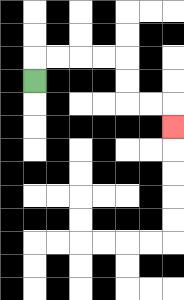{'start': '[1, 3]', 'end': '[7, 5]', 'path_directions': 'U,R,R,R,R,D,D,R,R,D', 'path_coordinates': '[[1, 3], [1, 2], [2, 2], [3, 2], [4, 2], [5, 2], [5, 3], [5, 4], [6, 4], [7, 4], [7, 5]]'}